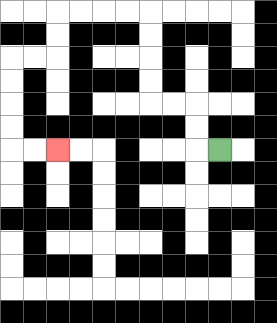{'start': '[9, 6]', 'end': '[2, 6]', 'path_directions': 'L,U,U,L,L,U,U,U,U,L,L,L,L,D,D,L,L,D,D,D,D,R,R', 'path_coordinates': '[[9, 6], [8, 6], [8, 5], [8, 4], [7, 4], [6, 4], [6, 3], [6, 2], [6, 1], [6, 0], [5, 0], [4, 0], [3, 0], [2, 0], [2, 1], [2, 2], [1, 2], [0, 2], [0, 3], [0, 4], [0, 5], [0, 6], [1, 6], [2, 6]]'}